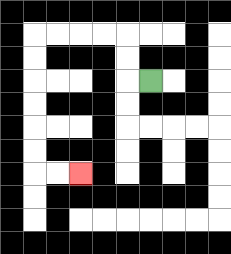{'start': '[6, 3]', 'end': '[3, 7]', 'path_directions': 'L,U,U,L,L,L,L,D,D,D,D,D,D,R,R', 'path_coordinates': '[[6, 3], [5, 3], [5, 2], [5, 1], [4, 1], [3, 1], [2, 1], [1, 1], [1, 2], [1, 3], [1, 4], [1, 5], [1, 6], [1, 7], [2, 7], [3, 7]]'}